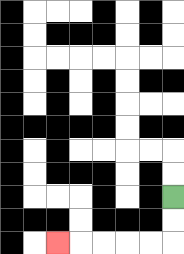{'start': '[7, 8]', 'end': '[2, 10]', 'path_directions': 'D,D,L,L,L,L,L', 'path_coordinates': '[[7, 8], [7, 9], [7, 10], [6, 10], [5, 10], [4, 10], [3, 10], [2, 10]]'}